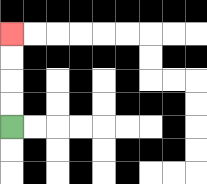{'start': '[0, 5]', 'end': '[0, 1]', 'path_directions': 'U,U,U,U', 'path_coordinates': '[[0, 5], [0, 4], [0, 3], [0, 2], [0, 1]]'}